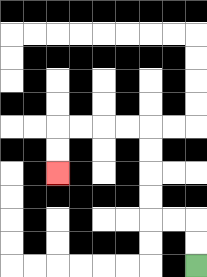{'start': '[8, 11]', 'end': '[2, 7]', 'path_directions': 'U,U,L,L,U,U,U,U,L,L,L,L,D,D', 'path_coordinates': '[[8, 11], [8, 10], [8, 9], [7, 9], [6, 9], [6, 8], [6, 7], [6, 6], [6, 5], [5, 5], [4, 5], [3, 5], [2, 5], [2, 6], [2, 7]]'}